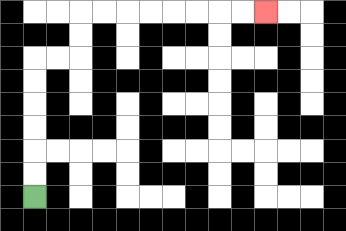{'start': '[1, 8]', 'end': '[11, 0]', 'path_directions': 'U,U,U,U,U,U,R,R,U,U,R,R,R,R,R,R,R,R', 'path_coordinates': '[[1, 8], [1, 7], [1, 6], [1, 5], [1, 4], [1, 3], [1, 2], [2, 2], [3, 2], [3, 1], [3, 0], [4, 0], [5, 0], [6, 0], [7, 0], [8, 0], [9, 0], [10, 0], [11, 0]]'}